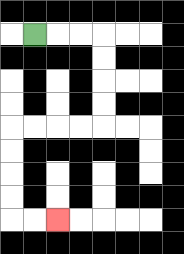{'start': '[1, 1]', 'end': '[2, 9]', 'path_directions': 'R,R,R,D,D,D,D,L,L,L,L,D,D,D,D,R,R', 'path_coordinates': '[[1, 1], [2, 1], [3, 1], [4, 1], [4, 2], [4, 3], [4, 4], [4, 5], [3, 5], [2, 5], [1, 5], [0, 5], [0, 6], [0, 7], [0, 8], [0, 9], [1, 9], [2, 9]]'}